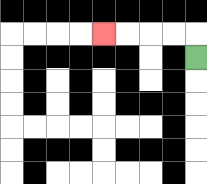{'start': '[8, 2]', 'end': '[4, 1]', 'path_directions': 'U,L,L,L,L', 'path_coordinates': '[[8, 2], [8, 1], [7, 1], [6, 1], [5, 1], [4, 1]]'}